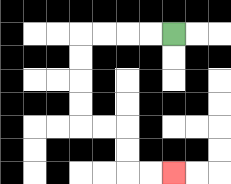{'start': '[7, 1]', 'end': '[7, 7]', 'path_directions': 'L,L,L,L,D,D,D,D,R,R,D,D,R,R', 'path_coordinates': '[[7, 1], [6, 1], [5, 1], [4, 1], [3, 1], [3, 2], [3, 3], [3, 4], [3, 5], [4, 5], [5, 5], [5, 6], [5, 7], [6, 7], [7, 7]]'}